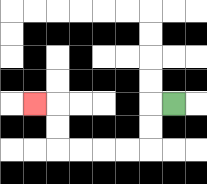{'start': '[7, 4]', 'end': '[1, 4]', 'path_directions': 'L,D,D,L,L,L,L,U,U,L', 'path_coordinates': '[[7, 4], [6, 4], [6, 5], [6, 6], [5, 6], [4, 6], [3, 6], [2, 6], [2, 5], [2, 4], [1, 4]]'}